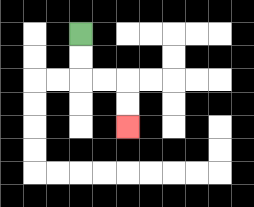{'start': '[3, 1]', 'end': '[5, 5]', 'path_directions': 'D,D,R,R,D,D', 'path_coordinates': '[[3, 1], [3, 2], [3, 3], [4, 3], [5, 3], [5, 4], [5, 5]]'}